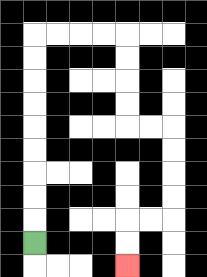{'start': '[1, 10]', 'end': '[5, 11]', 'path_directions': 'U,U,U,U,U,U,U,U,U,R,R,R,R,D,D,D,D,R,R,D,D,D,D,L,L,D,D', 'path_coordinates': '[[1, 10], [1, 9], [1, 8], [1, 7], [1, 6], [1, 5], [1, 4], [1, 3], [1, 2], [1, 1], [2, 1], [3, 1], [4, 1], [5, 1], [5, 2], [5, 3], [5, 4], [5, 5], [6, 5], [7, 5], [7, 6], [7, 7], [7, 8], [7, 9], [6, 9], [5, 9], [5, 10], [5, 11]]'}